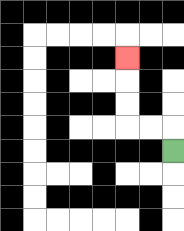{'start': '[7, 6]', 'end': '[5, 2]', 'path_directions': 'U,L,L,U,U,U', 'path_coordinates': '[[7, 6], [7, 5], [6, 5], [5, 5], [5, 4], [5, 3], [5, 2]]'}